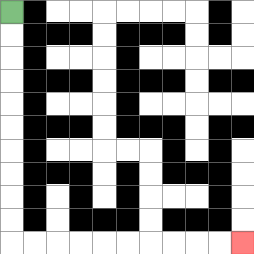{'start': '[0, 0]', 'end': '[10, 10]', 'path_directions': 'D,D,D,D,D,D,D,D,D,D,R,R,R,R,R,R,R,R,R,R', 'path_coordinates': '[[0, 0], [0, 1], [0, 2], [0, 3], [0, 4], [0, 5], [0, 6], [0, 7], [0, 8], [0, 9], [0, 10], [1, 10], [2, 10], [3, 10], [4, 10], [5, 10], [6, 10], [7, 10], [8, 10], [9, 10], [10, 10]]'}